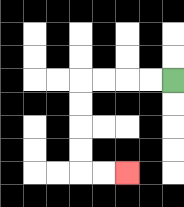{'start': '[7, 3]', 'end': '[5, 7]', 'path_directions': 'L,L,L,L,D,D,D,D,R,R', 'path_coordinates': '[[7, 3], [6, 3], [5, 3], [4, 3], [3, 3], [3, 4], [3, 5], [3, 6], [3, 7], [4, 7], [5, 7]]'}